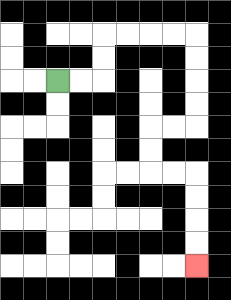{'start': '[2, 3]', 'end': '[8, 11]', 'path_directions': 'R,R,U,U,R,R,R,R,D,D,D,D,L,L,D,D,R,R,D,D,D,D', 'path_coordinates': '[[2, 3], [3, 3], [4, 3], [4, 2], [4, 1], [5, 1], [6, 1], [7, 1], [8, 1], [8, 2], [8, 3], [8, 4], [8, 5], [7, 5], [6, 5], [6, 6], [6, 7], [7, 7], [8, 7], [8, 8], [8, 9], [8, 10], [8, 11]]'}